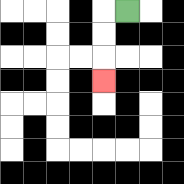{'start': '[5, 0]', 'end': '[4, 3]', 'path_directions': 'L,D,D,D', 'path_coordinates': '[[5, 0], [4, 0], [4, 1], [4, 2], [4, 3]]'}